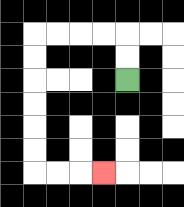{'start': '[5, 3]', 'end': '[4, 7]', 'path_directions': 'U,U,L,L,L,L,D,D,D,D,D,D,R,R,R', 'path_coordinates': '[[5, 3], [5, 2], [5, 1], [4, 1], [3, 1], [2, 1], [1, 1], [1, 2], [1, 3], [1, 4], [1, 5], [1, 6], [1, 7], [2, 7], [3, 7], [4, 7]]'}